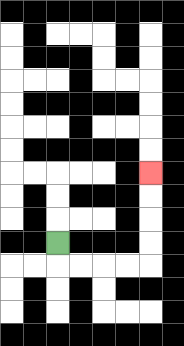{'start': '[2, 10]', 'end': '[6, 7]', 'path_directions': 'D,R,R,R,R,U,U,U,U', 'path_coordinates': '[[2, 10], [2, 11], [3, 11], [4, 11], [5, 11], [6, 11], [6, 10], [6, 9], [6, 8], [6, 7]]'}